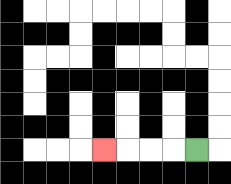{'start': '[8, 6]', 'end': '[4, 6]', 'path_directions': 'L,L,L,L', 'path_coordinates': '[[8, 6], [7, 6], [6, 6], [5, 6], [4, 6]]'}